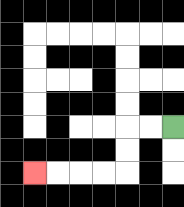{'start': '[7, 5]', 'end': '[1, 7]', 'path_directions': 'L,L,D,D,L,L,L,L', 'path_coordinates': '[[7, 5], [6, 5], [5, 5], [5, 6], [5, 7], [4, 7], [3, 7], [2, 7], [1, 7]]'}